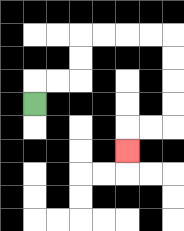{'start': '[1, 4]', 'end': '[5, 6]', 'path_directions': 'U,R,R,U,U,R,R,R,R,D,D,D,D,L,L,D', 'path_coordinates': '[[1, 4], [1, 3], [2, 3], [3, 3], [3, 2], [3, 1], [4, 1], [5, 1], [6, 1], [7, 1], [7, 2], [7, 3], [7, 4], [7, 5], [6, 5], [5, 5], [5, 6]]'}